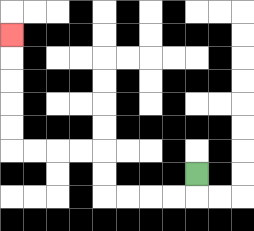{'start': '[8, 7]', 'end': '[0, 1]', 'path_directions': 'D,L,L,L,L,U,U,L,L,L,L,U,U,U,U,U', 'path_coordinates': '[[8, 7], [8, 8], [7, 8], [6, 8], [5, 8], [4, 8], [4, 7], [4, 6], [3, 6], [2, 6], [1, 6], [0, 6], [0, 5], [0, 4], [0, 3], [0, 2], [0, 1]]'}